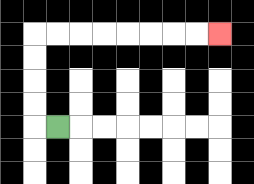{'start': '[2, 5]', 'end': '[9, 1]', 'path_directions': 'L,U,U,U,U,R,R,R,R,R,R,R,R', 'path_coordinates': '[[2, 5], [1, 5], [1, 4], [1, 3], [1, 2], [1, 1], [2, 1], [3, 1], [4, 1], [5, 1], [6, 1], [7, 1], [8, 1], [9, 1]]'}